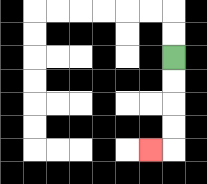{'start': '[7, 2]', 'end': '[6, 6]', 'path_directions': 'D,D,D,D,L', 'path_coordinates': '[[7, 2], [7, 3], [7, 4], [7, 5], [7, 6], [6, 6]]'}